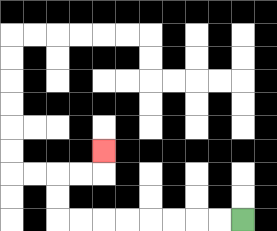{'start': '[10, 9]', 'end': '[4, 6]', 'path_directions': 'L,L,L,L,L,L,L,L,U,U,R,R,U', 'path_coordinates': '[[10, 9], [9, 9], [8, 9], [7, 9], [6, 9], [5, 9], [4, 9], [3, 9], [2, 9], [2, 8], [2, 7], [3, 7], [4, 7], [4, 6]]'}